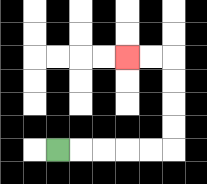{'start': '[2, 6]', 'end': '[5, 2]', 'path_directions': 'R,R,R,R,R,U,U,U,U,L,L', 'path_coordinates': '[[2, 6], [3, 6], [4, 6], [5, 6], [6, 6], [7, 6], [7, 5], [7, 4], [7, 3], [7, 2], [6, 2], [5, 2]]'}